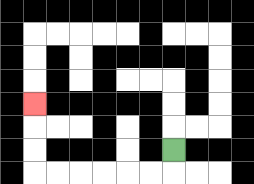{'start': '[7, 6]', 'end': '[1, 4]', 'path_directions': 'D,L,L,L,L,L,L,U,U,U', 'path_coordinates': '[[7, 6], [7, 7], [6, 7], [5, 7], [4, 7], [3, 7], [2, 7], [1, 7], [1, 6], [1, 5], [1, 4]]'}